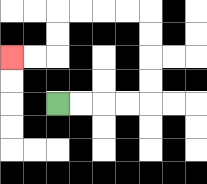{'start': '[2, 4]', 'end': '[0, 2]', 'path_directions': 'R,R,R,R,U,U,U,U,L,L,L,L,D,D,L,L', 'path_coordinates': '[[2, 4], [3, 4], [4, 4], [5, 4], [6, 4], [6, 3], [6, 2], [6, 1], [6, 0], [5, 0], [4, 0], [3, 0], [2, 0], [2, 1], [2, 2], [1, 2], [0, 2]]'}